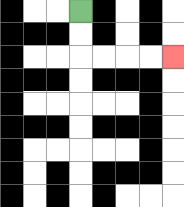{'start': '[3, 0]', 'end': '[7, 2]', 'path_directions': 'D,D,R,R,R,R', 'path_coordinates': '[[3, 0], [3, 1], [3, 2], [4, 2], [5, 2], [6, 2], [7, 2]]'}